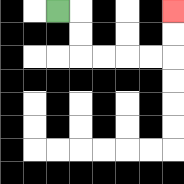{'start': '[2, 0]', 'end': '[7, 0]', 'path_directions': 'R,D,D,R,R,R,R,U,U', 'path_coordinates': '[[2, 0], [3, 0], [3, 1], [3, 2], [4, 2], [5, 2], [6, 2], [7, 2], [7, 1], [7, 0]]'}